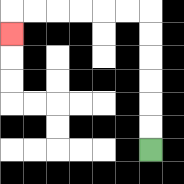{'start': '[6, 6]', 'end': '[0, 1]', 'path_directions': 'U,U,U,U,U,U,L,L,L,L,L,L,D', 'path_coordinates': '[[6, 6], [6, 5], [6, 4], [6, 3], [6, 2], [6, 1], [6, 0], [5, 0], [4, 0], [3, 0], [2, 0], [1, 0], [0, 0], [0, 1]]'}